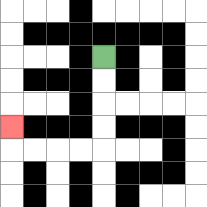{'start': '[4, 2]', 'end': '[0, 5]', 'path_directions': 'D,D,D,D,L,L,L,L,U', 'path_coordinates': '[[4, 2], [4, 3], [4, 4], [4, 5], [4, 6], [3, 6], [2, 6], [1, 6], [0, 6], [0, 5]]'}